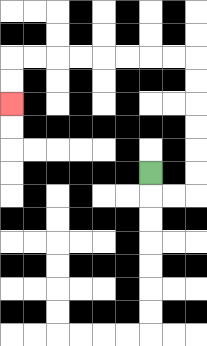{'start': '[6, 7]', 'end': '[0, 4]', 'path_directions': 'D,R,R,U,U,U,U,U,U,L,L,L,L,L,L,L,L,D,D', 'path_coordinates': '[[6, 7], [6, 8], [7, 8], [8, 8], [8, 7], [8, 6], [8, 5], [8, 4], [8, 3], [8, 2], [7, 2], [6, 2], [5, 2], [4, 2], [3, 2], [2, 2], [1, 2], [0, 2], [0, 3], [0, 4]]'}